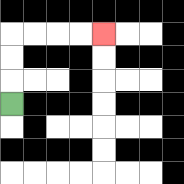{'start': '[0, 4]', 'end': '[4, 1]', 'path_directions': 'U,U,U,R,R,R,R', 'path_coordinates': '[[0, 4], [0, 3], [0, 2], [0, 1], [1, 1], [2, 1], [3, 1], [4, 1]]'}